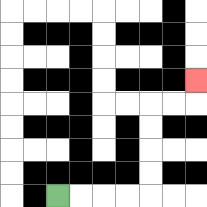{'start': '[2, 8]', 'end': '[8, 3]', 'path_directions': 'R,R,R,R,U,U,U,U,R,R,U', 'path_coordinates': '[[2, 8], [3, 8], [4, 8], [5, 8], [6, 8], [6, 7], [6, 6], [6, 5], [6, 4], [7, 4], [8, 4], [8, 3]]'}